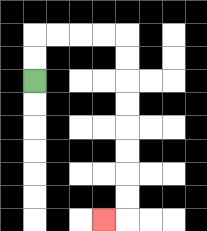{'start': '[1, 3]', 'end': '[4, 9]', 'path_directions': 'U,U,R,R,R,R,D,D,D,D,D,D,D,D,L', 'path_coordinates': '[[1, 3], [1, 2], [1, 1], [2, 1], [3, 1], [4, 1], [5, 1], [5, 2], [5, 3], [5, 4], [5, 5], [5, 6], [5, 7], [5, 8], [5, 9], [4, 9]]'}